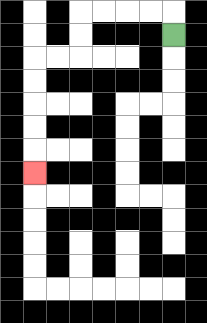{'start': '[7, 1]', 'end': '[1, 7]', 'path_directions': 'U,L,L,L,L,D,D,L,L,D,D,D,D,D', 'path_coordinates': '[[7, 1], [7, 0], [6, 0], [5, 0], [4, 0], [3, 0], [3, 1], [3, 2], [2, 2], [1, 2], [1, 3], [1, 4], [1, 5], [1, 6], [1, 7]]'}